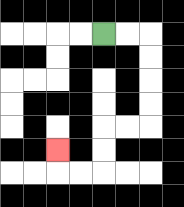{'start': '[4, 1]', 'end': '[2, 6]', 'path_directions': 'R,R,D,D,D,D,L,L,D,D,L,L,U', 'path_coordinates': '[[4, 1], [5, 1], [6, 1], [6, 2], [6, 3], [6, 4], [6, 5], [5, 5], [4, 5], [4, 6], [4, 7], [3, 7], [2, 7], [2, 6]]'}